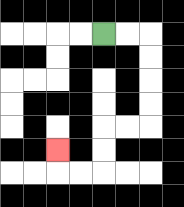{'start': '[4, 1]', 'end': '[2, 6]', 'path_directions': 'R,R,D,D,D,D,L,L,D,D,L,L,U', 'path_coordinates': '[[4, 1], [5, 1], [6, 1], [6, 2], [6, 3], [6, 4], [6, 5], [5, 5], [4, 5], [4, 6], [4, 7], [3, 7], [2, 7], [2, 6]]'}